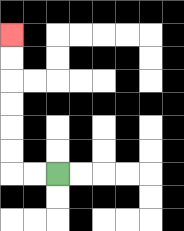{'start': '[2, 7]', 'end': '[0, 1]', 'path_directions': 'L,L,U,U,U,U,U,U', 'path_coordinates': '[[2, 7], [1, 7], [0, 7], [0, 6], [0, 5], [0, 4], [0, 3], [0, 2], [0, 1]]'}